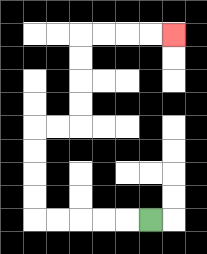{'start': '[6, 9]', 'end': '[7, 1]', 'path_directions': 'L,L,L,L,L,U,U,U,U,R,R,U,U,U,U,R,R,R,R', 'path_coordinates': '[[6, 9], [5, 9], [4, 9], [3, 9], [2, 9], [1, 9], [1, 8], [1, 7], [1, 6], [1, 5], [2, 5], [3, 5], [3, 4], [3, 3], [3, 2], [3, 1], [4, 1], [5, 1], [6, 1], [7, 1]]'}